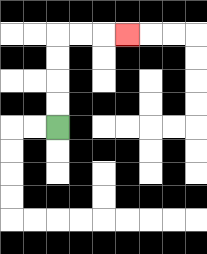{'start': '[2, 5]', 'end': '[5, 1]', 'path_directions': 'U,U,U,U,R,R,R', 'path_coordinates': '[[2, 5], [2, 4], [2, 3], [2, 2], [2, 1], [3, 1], [4, 1], [5, 1]]'}